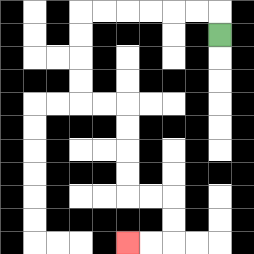{'start': '[9, 1]', 'end': '[5, 10]', 'path_directions': 'U,L,L,L,L,L,L,D,D,D,D,R,R,D,D,D,D,R,R,D,D,L,L', 'path_coordinates': '[[9, 1], [9, 0], [8, 0], [7, 0], [6, 0], [5, 0], [4, 0], [3, 0], [3, 1], [3, 2], [3, 3], [3, 4], [4, 4], [5, 4], [5, 5], [5, 6], [5, 7], [5, 8], [6, 8], [7, 8], [7, 9], [7, 10], [6, 10], [5, 10]]'}